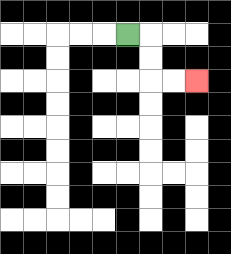{'start': '[5, 1]', 'end': '[8, 3]', 'path_directions': 'R,D,D,R,R', 'path_coordinates': '[[5, 1], [6, 1], [6, 2], [6, 3], [7, 3], [8, 3]]'}